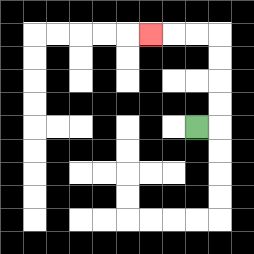{'start': '[8, 5]', 'end': '[6, 1]', 'path_directions': 'R,U,U,U,U,L,L,L', 'path_coordinates': '[[8, 5], [9, 5], [9, 4], [9, 3], [9, 2], [9, 1], [8, 1], [7, 1], [6, 1]]'}